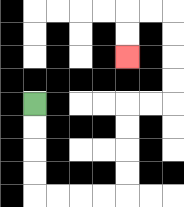{'start': '[1, 4]', 'end': '[5, 2]', 'path_directions': 'D,D,D,D,R,R,R,R,U,U,U,U,R,R,U,U,U,U,L,L,D,D', 'path_coordinates': '[[1, 4], [1, 5], [1, 6], [1, 7], [1, 8], [2, 8], [3, 8], [4, 8], [5, 8], [5, 7], [5, 6], [5, 5], [5, 4], [6, 4], [7, 4], [7, 3], [7, 2], [7, 1], [7, 0], [6, 0], [5, 0], [5, 1], [5, 2]]'}